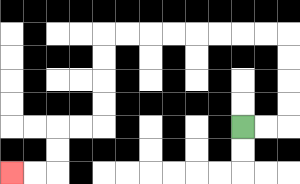{'start': '[10, 5]', 'end': '[0, 7]', 'path_directions': 'R,R,U,U,U,U,L,L,L,L,L,L,L,L,D,D,D,D,L,L,D,D,L,L', 'path_coordinates': '[[10, 5], [11, 5], [12, 5], [12, 4], [12, 3], [12, 2], [12, 1], [11, 1], [10, 1], [9, 1], [8, 1], [7, 1], [6, 1], [5, 1], [4, 1], [4, 2], [4, 3], [4, 4], [4, 5], [3, 5], [2, 5], [2, 6], [2, 7], [1, 7], [0, 7]]'}